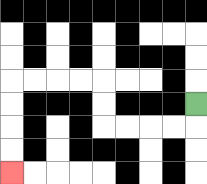{'start': '[8, 4]', 'end': '[0, 7]', 'path_directions': 'D,L,L,L,L,U,U,L,L,L,L,D,D,D,D', 'path_coordinates': '[[8, 4], [8, 5], [7, 5], [6, 5], [5, 5], [4, 5], [4, 4], [4, 3], [3, 3], [2, 3], [1, 3], [0, 3], [0, 4], [0, 5], [0, 6], [0, 7]]'}